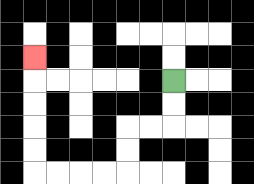{'start': '[7, 3]', 'end': '[1, 2]', 'path_directions': 'D,D,L,L,D,D,L,L,L,L,U,U,U,U,U', 'path_coordinates': '[[7, 3], [7, 4], [7, 5], [6, 5], [5, 5], [5, 6], [5, 7], [4, 7], [3, 7], [2, 7], [1, 7], [1, 6], [1, 5], [1, 4], [1, 3], [1, 2]]'}